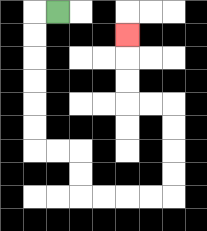{'start': '[2, 0]', 'end': '[5, 1]', 'path_directions': 'L,D,D,D,D,D,D,R,R,D,D,R,R,R,R,U,U,U,U,L,L,U,U,U', 'path_coordinates': '[[2, 0], [1, 0], [1, 1], [1, 2], [1, 3], [1, 4], [1, 5], [1, 6], [2, 6], [3, 6], [3, 7], [3, 8], [4, 8], [5, 8], [6, 8], [7, 8], [7, 7], [7, 6], [7, 5], [7, 4], [6, 4], [5, 4], [5, 3], [5, 2], [5, 1]]'}